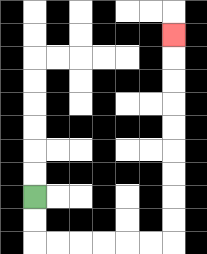{'start': '[1, 8]', 'end': '[7, 1]', 'path_directions': 'D,D,R,R,R,R,R,R,U,U,U,U,U,U,U,U,U', 'path_coordinates': '[[1, 8], [1, 9], [1, 10], [2, 10], [3, 10], [4, 10], [5, 10], [6, 10], [7, 10], [7, 9], [7, 8], [7, 7], [7, 6], [7, 5], [7, 4], [7, 3], [7, 2], [7, 1]]'}